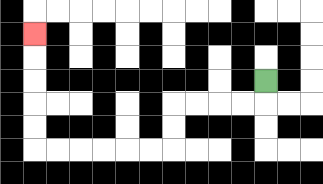{'start': '[11, 3]', 'end': '[1, 1]', 'path_directions': 'D,L,L,L,L,D,D,L,L,L,L,L,L,U,U,U,U,U', 'path_coordinates': '[[11, 3], [11, 4], [10, 4], [9, 4], [8, 4], [7, 4], [7, 5], [7, 6], [6, 6], [5, 6], [4, 6], [3, 6], [2, 6], [1, 6], [1, 5], [1, 4], [1, 3], [1, 2], [1, 1]]'}